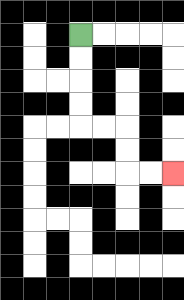{'start': '[3, 1]', 'end': '[7, 7]', 'path_directions': 'D,D,D,D,R,R,D,D,R,R', 'path_coordinates': '[[3, 1], [3, 2], [3, 3], [3, 4], [3, 5], [4, 5], [5, 5], [5, 6], [5, 7], [6, 7], [7, 7]]'}